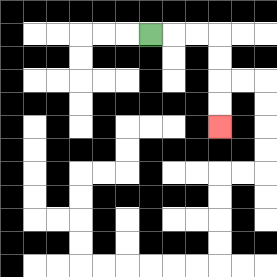{'start': '[6, 1]', 'end': '[9, 5]', 'path_directions': 'R,R,R,D,D,D,D', 'path_coordinates': '[[6, 1], [7, 1], [8, 1], [9, 1], [9, 2], [9, 3], [9, 4], [9, 5]]'}